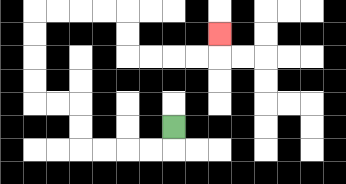{'start': '[7, 5]', 'end': '[9, 1]', 'path_directions': 'D,L,L,L,L,U,U,L,L,U,U,U,U,R,R,R,R,D,D,R,R,R,R,U', 'path_coordinates': '[[7, 5], [7, 6], [6, 6], [5, 6], [4, 6], [3, 6], [3, 5], [3, 4], [2, 4], [1, 4], [1, 3], [1, 2], [1, 1], [1, 0], [2, 0], [3, 0], [4, 0], [5, 0], [5, 1], [5, 2], [6, 2], [7, 2], [8, 2], [9, 2], [9, 1]]'}